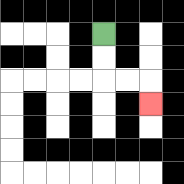{'start': '[4, 1]', 'end': '[6, 4]', 'path_directions': 'D,D,R,R,D', 'path_coordinates': '[[4, 1], [4, 2], [4, 3], [5, 3], [6, 3], [6, 4]]'}